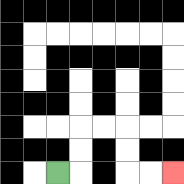{'start': '[2, 7]', 'end': '[7, 7]', 'path_directions': 'R,U,U,R,R,D,D,R,R', 'path_coordinates': '[[2, 7], [3, 7], [3, 6], [3, 5], [4, 5], [5, 5], [5, 6], [5, 7], [6, 7], [7, 7]]'}